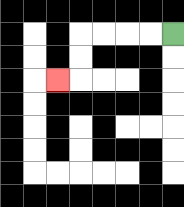{'start': '[7, 1]', 'end': '[2, 3]', 'path_directions': 'L,L,L,L,D,D,L', 'path_coordinates': '[[7, 1], [6, 1], [5, 1], [4, 1], [3, 1], [3, 2], [3, 3], [2, 3]]'}